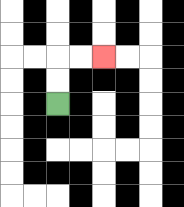{'start': '[2, 4]', 'end': '[4, 2]', 'path_directions': 'U,U,R,R', 'path_coordinates': '[[2, 4], [2, 3], [2, 2], [3, 2], [4, 2]]'}